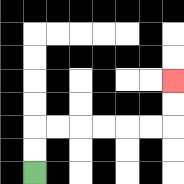{'start': '[1, 7]', 'end': '[7, 3]', 'path_directions': 'U,U,R,R,R,R,R,R,U,U', 'path_coordinates': '[[1, 7], [1, 6], [1, 5], [2, 5], [3, 5], [4, 5], [5, 5], [6, 5], [7, 5], [7, 4], [7, 3]]'}